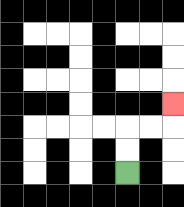{'start': '[5, 7]', 'end': '[7, 4]', 'path_directions': 'U,U,R,R,U', 'path_coordinates': '[[5, 7], [5, 6], [5, 5], [6, 5], [7, 5], [7, 4]]'}